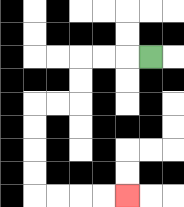{'start': '[6, 2]', 'end': '[5, 8]', 'path_directions': 'L,L,L,D,D,L,L,D,D,D,D,R,R,R,R', 'path_coordinates': '[[6, 2], [5, 2], [4, 2], [3, 2], [3, 3], [3, 4], [2, 4], [1, 4], [1, 5], [1, 6], [1, 7], [1, 8], [2, 8], [3, 8], [4, 8], [5, 8]]'}